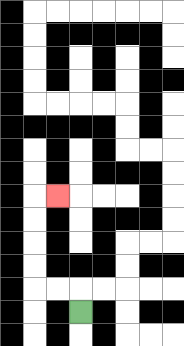{'start': '[3, 13]', 'end': '[2, 8]', 'path_directions': 'U,L,L,U,U,U,U,R', 'path_coordinates': '[[3, 13], [3, 12], [2, 12], [1, 12], [1, 11], [1, 10], [1, 9], [1, 8], [2, 8]]'}